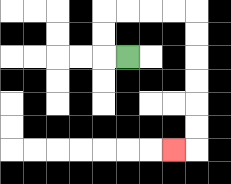{'start': '[5, 2]', 'end': '[7, 6]', 'path_directions': 'L,U,U,R,R,R,R,D,D,D,D,D,D,L', 'path_coordinates': '[[5, 2], [4, 2], [4, 1], [4, 0], [5, 0], [6, 0], [7, 0], [8, 0], [8, 1], [8, 2], [8, 3], [8, 4], [8, 5], [8, 6], [7, 6]]'}